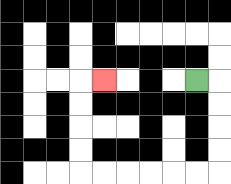{'start': '[8, 3]', 'end': '[4, 3]', 'path_directions': 'R,D,D,D,D,L,L,L,L,L,L,U,U,U,U,R', 'path_coordinates': '[[8, 3], [9, 3], [9, 4], [9, 5], [9, 6], [9, 7], [8, 7], [7, 7], [6, 7], [5, 7], [4, 7], [3, 7], [3, 6], [3, 5], [3, 4], [3, 3], [4, 3]]'}